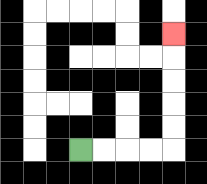{'start': '[3, 6]', 'end': '[7, 1]', 'path_directions': 'R,R,R,R,U,U,U,U,U', 'path_coordinates': '[[3, 6], [4, 6], [5, 6], [6, 6], [7, 6], [7, 5], [7, 4], [7, 3], [7, 2], [7, 1]]'}